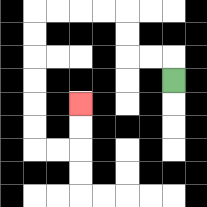{'start': '[7, 3]', 'end': '[3, 4]', 'path_directions': 'U,L,L,U,U,L,L,L,L,D,D,D,D,D,D,R,R,U,U', 'path_coordinates': '[[7, 3], [7, 2], [6, 2], [5, 2], [5, 1], [5, 0], [4, 0], [3, 0], [2, 0], [1, 0], [1, 1], [1, 2], [1, 3], [1, 4], [1, 5], [1, 6], [2, 6], [3, 6], [3, 5], [3, 4]]'}